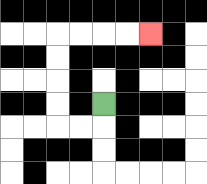{'start': '[4, 4]', 'end': '[6, 1]', 'path_directions': 'D,L,L,U,U,U,U,R,R,R,R', 'path_coordinates': '[[4, 4], [4, 5], [3, 5], [2, 5], [2, 4], [2, 3], [2, 2], [2, 1], [3, 1], [4, 1], [5, 1], [6, 1]]'}